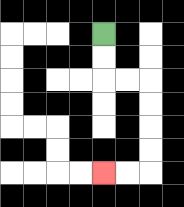{'start': '[4, 1]', 'end': '[4, 7]', 'path_directions': 'D,D,R,R,D,D,D,D,L,L', 'path_coordinates': '[[4, 1], [4, 2], [4, 3], [5, 3], [6, 3], [6, 4], [6, 5], [6, 6], [6, 7], [5, 7], [4, 7]]'}